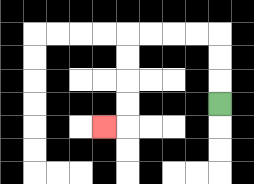{'start': '[9, 4]', 'end': '[4, 5]', 'path_directions': 'U,U,U,L,L,L,L,D,D,D,D,L', 'path_coordinates': '[[9, 4], [9, 3], [9, 2], [9, 1], [8, 1], [7, 1], [6, 1], [5, 1], [5, 2], [5, 3], [5, 4], [5, 5], [4, 5]]'}